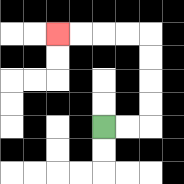{'start': '[4, 5]', 'end': '[2, 1]', 'path_directions': 'R,R,U,U,U,U,L,L,L,L', 'path_coordinates': '[[4, 5], [5, 5], [6, 5], [6, 4], [6, 3], [6, 2], [6, 1], [5, 1], [4, 1], [3, 1], [2, 1]]'}